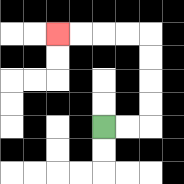{'start': '[4, 5]', 'end': '[2, 1]', 'path_directions': 'R,R,U,U,U,U,L,L,L,L', 'path_coordinates': '[[4, 5], [5, 5], [6, 5], [6, 4], [6, 3], [6, 2], [6, 1], [5, 1], [4, 1], [3, 1], [2, 1]]'}